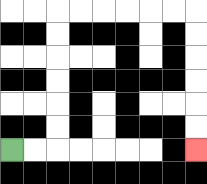{'start': '[0, 6]', 'end': '[8, 6]', 'path_directions': 'R,R,U,U,U,U,U,U,R,R,R,R,R,R,D,D,D,D,D,D', 'path_coordinates': '[[0, 6], [1, 6], [2, 6], [2, 5], [2, 4], [2, 3], [2, 2], [2, 1], [2, 0], [3, 0], [4, 0], [5, 0], [6, 0], [7, 0], [8, 0], [8, 1], [8, 2], [8, 3], [8, 4], [8, 5], [8, 6]]'}